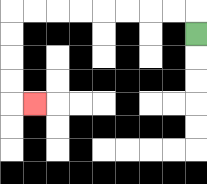{'start': '[8, 1]', 'end': '[1, 4]', 'path_directions': 'U,L,L,L,L,L,L,L,L,D,D,D,D,R', 'path_coordinates': '[[8, 1], [8, 0], [7, 0], [6, 0], [5, 0], [4, 0], [3, 0], [2, 0], [1, 0], [0, 0], [0, 1], [0, 2], [0, 3], [0, 4], [1, 4]]'}